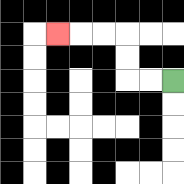{'start': '[7, 3]', 'end': '[2, 1]', 'path_directions': 'L,L,U,U,L,L,L', 'path_coordinates': '[[7, 3], [6, 3], [5, 3], [5, 2], [5, 1], [4, 1], [3, 1], [2, 1]]'}